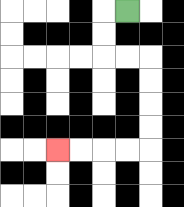{'start': '[5, 0]', 'end': '[2, 6]', 'path_directions': 'L,D,D,R,R,D,D,D,D,L,L,L,L', 'path_coordinates': '[[5, 0], [4, 0], [4, 1], [4, 2], [5, 2], [6, 2], [6, 3], [6, 4], [6, 5], [6, 6], [5, 6], [4, 6], [3, 6], [2, 6]]'}